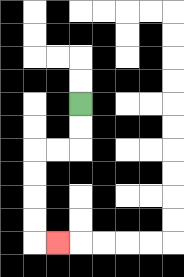{'start': '[3, 4]', 'end': '[2, 10]', 'path_directions': 'D,D,L,L,D,D,D,D,R', 'path_coordinates': '[[3, 4], [3, 5], [3, 6], [2, 6], [1, 6], [1, 7], [1, 8], [1, 9], [1, 10], [2, 10]]'}